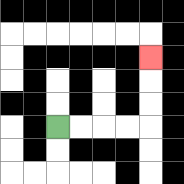{'start': '[2, 5]', 'end': '[6, 2]', 'path_directions': 'R,R,R,R,U,U,U', 'path_coordinates': '[[2, 5], [3, 5], [4, 5], [5, 5], [6, 5], [6, 4], [6, 3], [6, 2]]'}